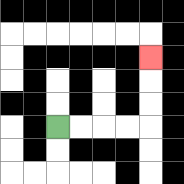{'start': '[2, 5]', 'end': '[6, 2]', 'path_directions': 'R,R,R,R,U,U,U', 'path_coordinates': '[[2, 5], [3, 5], [4, 5], [5, 5], [6, 5], [6, 4], [6, 3], [6, 2]]'}